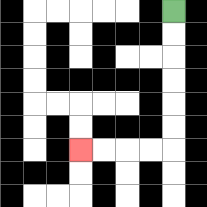{'start': '[7, 0]', 'end': '[3, 6]', 'path_directions': 'D,D,D,D,D,D,L,L,L,L', 'path_coordinates': '[[7, 0], [7, 1], [7, 2], [7, 3], [7, 4], [7, 5], [7, 6], [6, 6], [5, 6], [4, 6], [3, 6]]'}